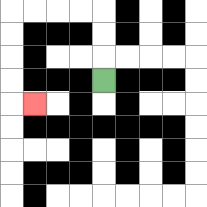{'start': '[4, 3]', 'end': '[1, 4]', 'path_directions': 'U,U,U,L,L,L,L,D,D,D,D,R', 'path_coordinates': '[[4, 3], [4, 2], [4, 1], [4, 0], [3, 0], [2, 0], [1, 0], [0, 0], [0, 1], [0, 2], [0, 3], [0, 4], [1, 4]]'}